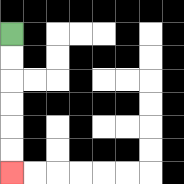{'start': '[0, 1]', 'end': '[0, 7]', 'path_directions': 'D,D,D,D,D,D', 'path_coordinates': '[[0, 1], [0, 2], [0, 3], [0, 4], [0, 5], [0, 6], [0, 7]]'}